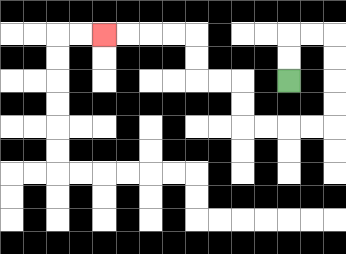{'start': '[12, 3]', 'end': '[4, 1]', 'path_directions': 'U,U,R,R,D,D,D,D,L,L,L,L,U,U,L,L,U,U,L,L,L,L', 'path_coordinates': '[[12, 3], [12, 2], [12, 1], [13, 1], [14, 1], [14, 2], [14, 3], [14, 4], [14, 5], [13, 5], [12, 5], [11, 5], [10, 5], [10, 4], [10, 3], [9, 3], [8, 3], [8, 2], [8, 1], [7, 1], [6, 1], [5, 1], [4, 1]]'}